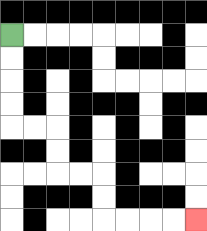{'start': '[0, 1]', 'end': '[8, 9]', 'path_directions': 'D,D,D,D,R,R,D,D,R,R,D,D,R,R,R,R', 'path_coordinates': '[[0, 1], [0, 2], [0, 3], [0, 4], [0, 5], [1, 5], [2, 5], [2, 6], [2, 7], [3, 7], [4, 7], [4, 8], [4, 9], [5, 9], [6, 9], [7, 9], [8, 9]]'}